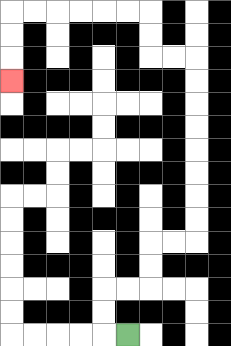{'start': '[5, 14]', 'end': '[0, 3]', 'path_directions': 'L,U,U,R,R,U,U,R,R,U,U,U,U,U,U,U,U,L,L,U,U,L,L,L,L,L,L,D,D,D', 'path_coordinates': '[[5, 14], [4, 14], [4, 13], [4, 12], [5, 12], [6, 12], [6, 11], [6, 10], [7, 10], [8, 10], [8, 9], [8, 8], [8, 7], [8, 6], [8, 5], [8, 4], [8, 3], [8, 2], [7, 2], [6, 2], [6, 1], [6, 0], [5, 0], [4, 0], [3, 0], [2, 0], [1, 0], [0, 0], [0, 1], [0, 2], [0, 3]]'}